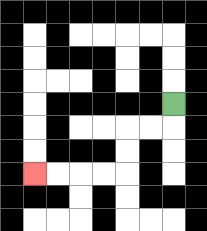{'start': '[7, 4]', 'end': '[1, 7]', 'path_directions': 'D,L,L,D,D,L,L,L,L', 'path_coordinates': '[[7, 4], [7, 5], [6, 5], [5, 5], [5, 6], [5, 7], [4, 7], [3, 7], [2, 7], [1, 7]]'}